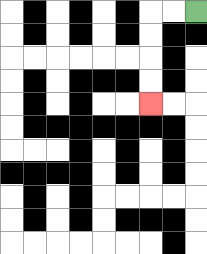{'start': '[8, 0]', 'end': '[6, 4]', 'path_directions': 'L,L,D,D,D,D', 'path_coordinates': '[[8, 0], [7, 0], [6, 0], [6, 1], [6, 2], [6, 3], [6, 4]]'}